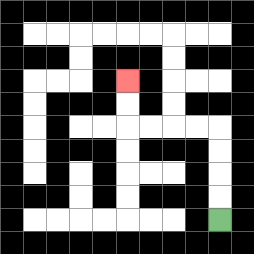{'start': '[9, 9]', 'end': '[5, 3]', 'path_directions': 'U,U,U,U,L,L,L,L,U,U', 'path_coordinates': '[[9, 9], [9, 8], [9, 7], [9, 6], [9, 5], [8, 5], [7, 5], [6, 5], [5, 5], [5, 4], [5, 3]]'}